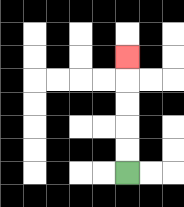{'start': '[5, 7]', 'end': '[5, 2]', 'path_directions': 'U,U,U,U,U', 'path_coordinates': '[[5, 7], [5, 6], [5, 5], [5, 4], [5, 3], [5, 2]]'}